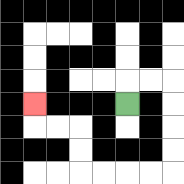{'start': '[5, 4]', 'end': '[1, 4]', 'path_directions': 'U,R,R,D,D,D,D,L,L,L,L,U,U,L,L,U', 'path_coordinates': '[[5, 4], [5, 3], [6, 3], [7, 3], [7, 4], [7, 5], [7, 6], [7, 7], [6, 7], [5, 7], [4, 7], [3, 7], [3, 6], [3, 5], [2, 5], [1, 5], [1, 4]]'}